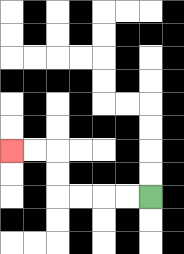{'start': '[6, 8]', 'end': '[0, 6]', 'path_directions': 'L,L,L,L,U,U,L,L', 'path_coordinates': '[[6, 8], [5, 8], [4, 8], [3, 8], [2, 8], [2, 7], [2, 6], [1, 6], [0, 6]]'}